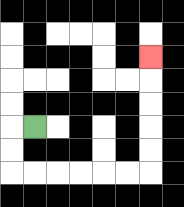{'start': '[1, 5]', 'end': '[6, 2]', 'path_directions': 'L,D,D,R,R,R,R,R,R,U,U,U,U,U', 'path_coordinates': '[[1, 5], [0, 5], [0, 6], [0, 7], [1, 7], [2, 7], [3, 7], [4, 7], [5, 7], [6, 7], [6, 6], [6, 5], [6, 4], [6, 3], [6, 2]]'}